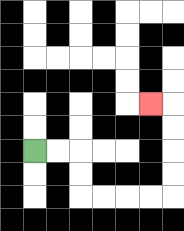{'start': '[1, 6]', 'end': '[6, 4]', 'path_directions': 'R,R,D,D,R,R,R,R,U,U,U,U,L', 'path_coordinates': '[[1, 6], [2, 6], [3, 6], [3, 7], [3, 8], [4, 8], [5, 8], [6, 8], [7, 8], [7, 7], [7, 6], [7, 5], [7, 4], [6, 4]]'}